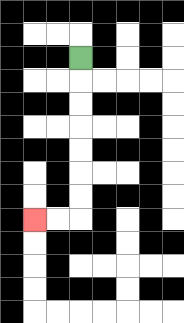{'start': '[3, 2]', 'end': '[1, 9]', 'path_directions': 'D,D,D,D,D,D,D,L,L', 'path_coordinates': '[[3, 2], [3, 3], [3, 4], [3, 5], [3, 6], [3, 7], [3, 8], [3, 9], [2, 9], [1, 9]]'}